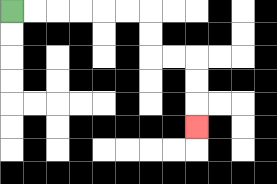{'start': '[0, 0]', 'end': '[8, 5]', 'path_directions': 'R,R,R,R,R,R,D,D,R,R,D,D,D', 'path_coordinates': '[[0, 0], [1, 0], [2, 0], [3, 0], [4, 0], [5, 0], [6, 0], [6, 1], [6, 2], [7, 2], [8, 2], [8, 3], [8, 4], [8, 5]]'}